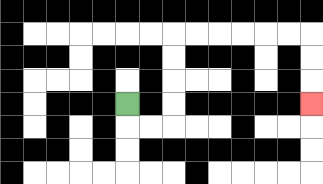{'start': '[5, 4]', 'end': '[13, 4]', 'path_directions': 'D,R,R,U,U,U,U,R,R,R,R,R,R,D,D,D', 'path_coordinates': '[[5, 4], [5, 5], [6, 5], [7, 5], [7, 4], [7, 3], [7, 2], [7, 1], [8, 1], [9, 1], [10, 1], [11, 1], [12, 1], [13, 1], [13, 2], [13, 3], [13, 4]]'}